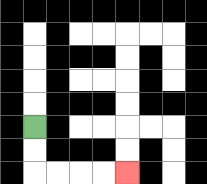{'start': '[1, 5]', 'end': '[5, 7]', 'path_directions': 'D,D,R,R,R,R', 'path_coordinates': '[[1, 5], [1, 6], [1, 7], [2, 7], [3, 7], [4, 7], [5, 7]]'}